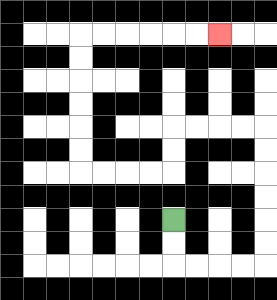{'start': '[7, 9]', 'end': '[9, 1]', 'path_directions': 'D,D,R,R,R,R,U,U,U,U,U,U,L,L,L,L,D,D,L,L,L,L,U,U,U,U,U,U,R,R,R,R,R,R', 'path_coordinates': '[[7, 9], [7, 10], [7, 11], [8, 11], [9, 11], [10, 11], [11, 11], [11, 10], [11, 9], [11, 8], [11, 7], [11, 6], [11, 5], [10, 5], [9, 5], [8, 5], [7, 5], [7, 6], [7, 7], [6, 7], [5, 7], [4, 7], [3, 7], [3, 6], [3, 5], [3, 4], [3, 3], [3, 2], [3, 1], [4, 1], [5, 1], [6, 1], [7, 1], [8, 1], [9, 1]]'}